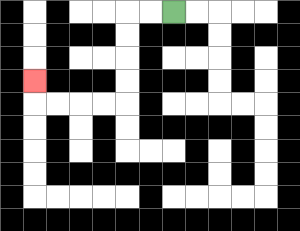{'start': '[7, 0]', 'end': '[1, 3]', 'path_directions': 'L,L,D,D,D,D,L,L,L,L,U', 'path_coordinates': '[[7, 0], [6, 0], [5, 0], [5, 1], [5, 2], [5, 3], [5, 4], [4, 4], [3, 4], [2, 4], [1, 4], [1, 3]]'}